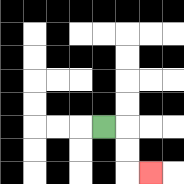{'start': '[4, 5]', 'end': '[6, 7]', 'path_directions': 'R,D,D,R', 'path_coordinates': '[[4, 5], [5, 5], [5, 6], [5, 7], [6, 7]]'}